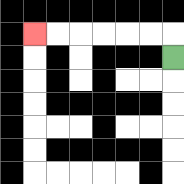{'start': '[7, 2]', 'end': '[1, 1]', 'path_directions': 'U,L,L,L,L,L,L', 'path_coordinates': '[[7, 2], [7, 1], [6, 1], [5, 1], [4, 1], [3, 1], [2, 1], [1, 1]]'}